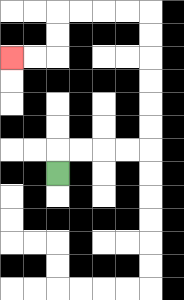{'start': '[2, 7]', 'end': '[0, 2]', 'path_directions': 'U,R,R,R,R,U,U,U,U,U,U,L,L,L,L,D,D,L,L', 'path_coordinates': '[[2, 7], [2, 6], [3, 6], [4, 6], [5, 6], [6, 6], [6, 5], [6, 4], [6, 3], [6, 2], [6, 1], [6, 0], [5, 0], [4, 0], [3, 0], [2, 0], [2, 1], [2, 2], [1, 2], [0, 2]]'}